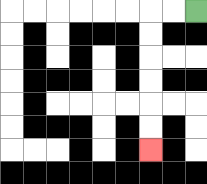{'start': '[8, 0]', 'end': '[6, 6]', 'path_directions': 'L,L,D,D,D,D,D,D', 'path_coordinates': '[[8, 0], [7, 0], [6, 0], [6, 1], [6, 2], [6, 3], [6, 4], [6, 5], [6, 6]]'}